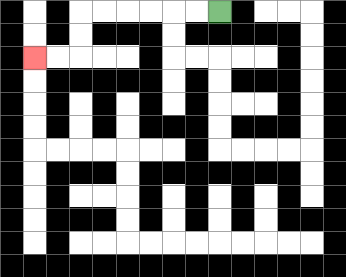{'start': '[9, 0]', 'end': '[1, 2]', 'path_directions': 'L,L,L,L,L,L,D,D,L,L', 'path_coordinates': '[[9, 0], [8, 0], [7, 0], [6, 0], [5, 0], [4, 0], [3, 0], [3, 1], [3, 2], [2, 2], [1, 2]]'}